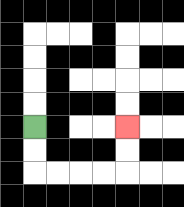{'start': '[1, 5]', 'end': '[5, 5]', 'path_directions': 'D,D,R,R,R,R,U,U', 'path_coordinates': '[[1, 5], [1, 6], [1, 7], [2, 7], [3, 7], [4, 7], [5, 7], [5, 6], [5, 5]]'}